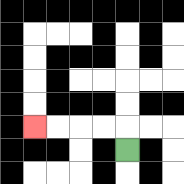{'start': '[5, 6]', 'end': '[1, 5]', 'path_directions': 'U,L,L,L,L', 'path_coordinates': '[[5, 6], [5, 5], [4, 5], [3, 5], [2, 5], [1, 5]]'}